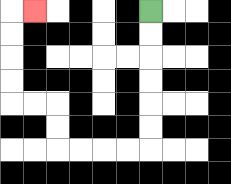{'start': '[6, 0]', 'end': '[1, 0]', 'path_directions': 'D,D,D,D,D,D,L,L,L,L,U,U,L,L,U,U,U,U,R', 'path_coordinates': '[[6, 0], [6, 1], [6, 2], [6, 3], [6, 4], [6, 5], [6, 6], [5, 6], [4, 6], [3, 6], [2, 6], [2, 5], [2, 4], [1, 4], [0, 4], [0, 3], [0, 2], [0, 1], [0, 0], [1, 0]]'}